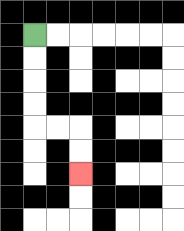{'start': '[1, 1]', 'end': '[3, 7]', 'path_directions': 'D,D,D,D,R,R,D,D', 'path_coordinates': '[[1, 1], [1, 2], [1, 3], [1, 4], [1, 5], [2, 5], [3, 5], [3, 6], [3, 7]]'}